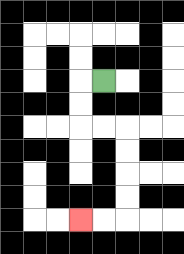{'start': '[4, 3]', 'end': '[3, 9]', 'path_directions': 'L,D,D,R,R,D,D,D,D,L,L', 'path_coordinates': '[[4, 3], [3, 3], [3, 4], [3, 5], [4, 5], [5, 5], [5, 6], [5, 7], [5, 8], [5, 9], [4, 9], [3, 9]]'}